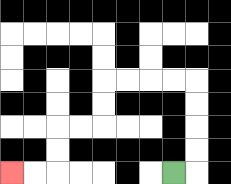{'start': '[7, 7]', 'end': '[0, 7]', 'path_directions': 'R,U,U,U,U,L,L,L,L,D,D,L,L,D,D,L,L', 'path_coordinates': '[[7, 7], [8, 7], [8, 6], [8, 5], [8, 4], [8, 3], [7, 3], [6, 3], [5, 3], [4, 3], [4, 4], [4, 5], [3, 5], [2, 5], [2, 6], [2, 7], [1, 7], [0, 7]]'}